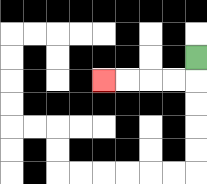{'start': '[8, 2]', 'end': '[4, 3]', 'path_directions': 'D,L,L,L,L', 'path_coordinates': '[[8, 2], [8, 3], [7, 3], [6, 3], [5, 3], [4, 3]]'}